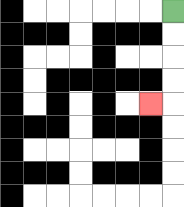{'start': '[7, 0]', 'end': '[6, 4]', 'path_directions': 'D,D,D,D,L', 'path_coordinates': '[[7, 0], [7, 1], [7, 2], [7, 3], [7, 4], [6, 4]]'}